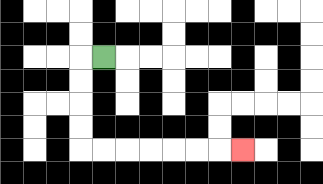{'start': '[4, 2]', 'end': '[10, 6]', 'path_directions': 'L,D,D,D,D,R,R,R,R,R,R,R', 'path_coordinates': '[[4, 2], [3, 2], [3, 3], [3, 4], [3, 5], [3, 6], [4, 6], [5, 6], [6, 6], [7, 6], [8, 6], [9, 6], [10, 6]]'}